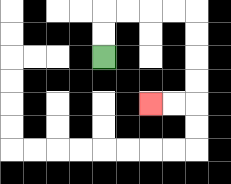{'start': '[4, 2]', 'end': '[6, 4]', 'path_directions': 'U,U,R,R,R,R,D,D,D,D,L,L', 'path_coordinates': '[[4, 2], [4, 1], [4, 0], [5, 0], [6, 0], [7, 0], [8, 0], [8, 1], [8, 2], [8, 3], [8, 4], [7, 4], [6, 4]]'}